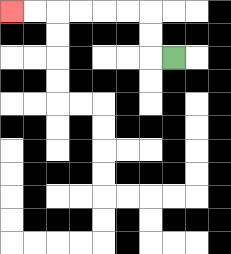{'start': '[7, 2]', 'end': '[0, 0]', 'path_directions': 'L,U,U,L,L,L,L,L,L', 'path_coordinates': '[[7, 2], [6, 2], [6, 1], [6, 0], [5, 0], [4, 0], [3, 0], [2, 0], [1, 0], [0, 0]]'}